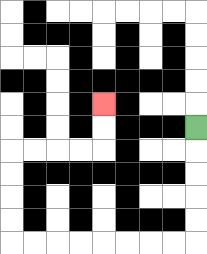{'start': '[8, 5]', 'end': '[4, 4]', 'path_directions': 'D,D,D,D,D,L,L,L,L,L,L,L,L,U,U,U,U,R,R,R,R,U,U', 'path_coordinates': '[[8, 5], [8, 6], [8, 7], [8, 8], [8, 9], [8, 10], [7, 10], [6, 10], [5, 10], [4, 10], [3, 10], [2, 10], [1, 10], [0, 10], [0, 9], [0, 8], [0, 7], [0, 6], [1, 6], [2, 6], [3, 6], [4, 6], [4, 5], [4, 4]]'}